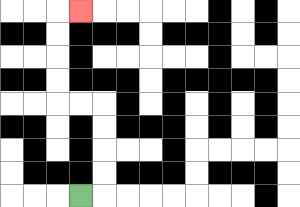{'start': '[3, 8]', 'end': '[3, 0]', 'path_directions': 'R,U,U,U,U,L,L,U,U,U,U,R', 'path_coordinates': '[[3, 8], [4, 8], [4, 7], [4, 6], [4, 5], [4, 4], [3, 4], [2, 4], [2, 3], [2, 2], [2, 1], [2, 0], [3, 0]]'}